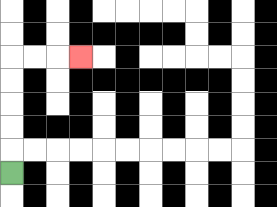{'start': '[0, 7]', 'end': '[3, 2]', 'path_directions': 'U,U,U,U,U,R,R,R', 'path_coordinates': '[[0, 7], [0, 6], [0, 5], [0, 4], [0, 3], [0, 2], [1, 2], [2, 2], [3, 2]]'}